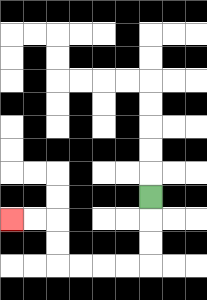{'start': '[6, 8]', 'end': '[0, 9]', 'path_directions': 'D,D,D,L,L,L,L,U,U,L,L', 'path_coordinates': '[[6, 8], [6, 9], [6, 10], [6, 11], [5, 11], [4, 11], [3, 11], [2, 11], [2, 10], [2, 9], [1, 9], [0, 9]]'}